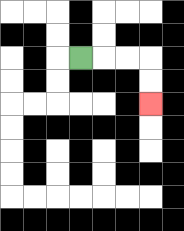{'start': '[3, 2]', 'end': '[6, 4]', 'path_directions': 'R,R,R,D,D', 'path_coordinates': '[[3, 2], [4, 2], [5, 2], [6, 2], [6, 3], [6, 4]]'}